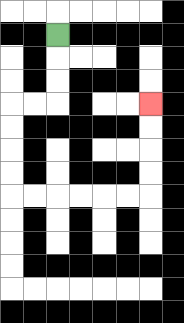{'start': '[2, 1]', 'end': '[6, 4]', 'path_directions': 'D,D,D,L,L,D,D,D,D,R,R,R,R,R,R,U,U,U,U', 'path_coordinates': '[[2, 1], [2, 2], [2, 3], [2, 4], [1, 4], [0, 4], [0, 5], [0, 6], [0, 7], [0, 8], [1, 8], [2, 8], [3, 8], [4, 8], [5, 8], [6, 8], [6, 7], [6, 6], [6, 5], [6, 4]]'}